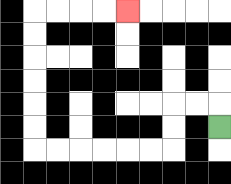{'start': '[9, 5]', 'end': '[5, 0]', 'path_directions': 'U,L,L,D,D,L,L,L,L,L,L,U,U,U,U,U,U,R,R,R,R', 'path_coordinates': '[[9, 5], [9, 4], [8, 4], [7, 4], [7, 5], [7, 6], [6, 6], [5, 6], [4, 6], [3, 6], [2, 6], [1, 6], [1, 5], [1, 4], [1, 3], [1, 2], [1, 1], [1, 0], [2, 0], [3, 0], [4, 0], [5, 0]]'}